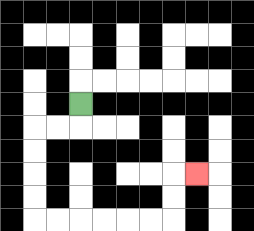{'start': '[3, 4]', 'end': '[8, 7]', 'path_directions': 'D,L,L,D,D,D,D,R,R,R,R,R,R,U,U,R', 'path_coordinates': '[[3, 4], [3, 5], [2, 5], [1, 5], [1, 6], [1, 7], [1, 8], [1, 9], [2, 9], [3, 9], [4, 9], [5, 9], [6, 9], [7, 9], [7, 8], [7, 7], [8, 7]]'}